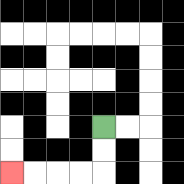{'start': '[4, 5]', 'end': '[0, 7]', 'path_directions': 'D,D,L,L,L,L', 'path_coordinates': '[[4, 5], [4, 6], [4, 7], [3, 7], [2, 7], [1, 7], [0, 7]]'}